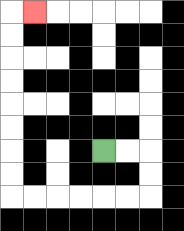{'start': '[4, 6]', 'end': '[1, 0]', 'path_directions': 'R,R,D,D,L,L,L,L,L,L,U,U,U,U,U,U,U,U,R', 'path_coordinates': '[[4, 6], [5, 6], [6, 6], [6, 7], [6, 8], [5, 8], [4, 8], [3, 8], [2, 8], [1, 8], [0, 8], [0, 7], [0, 6], [0, 5], [0, 4], [0, 3], [0, 2], [0, 1], [0, 0], [1, 0]]'}